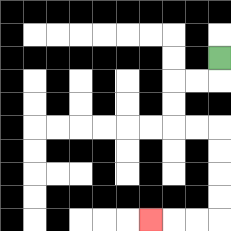{'start': '[9, 2]', 'end': '[6, 9]', 'path_directions': 'D,L,L,D,D,R,R,D,D,D,D,L,L,L', 'path_coordinates': '[[9, 2], [9, 3], [8, 3], [7, 3], [7, 4], [7, 5], [8, 5], [9, 5], [9, 6], [9, 7], [9, 8], [9, 9], [8, 9], [7, 9], [6, 9]]'}